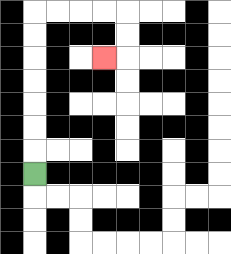{'start': '[1, 7]', 'end': '[4, 2]', 'path_directions': 'U,U,U,U,U,U,U,R,R,R,R,D,D,L', 'path_coordinates': '[[1, 7], [1, 6], [1, 5], [1, 4], [1, 3], [1, 2], [1, 1], [1, 0], [2, 0], [3, 0], [4, 0], [5, 0], [5, 1], [5, 2], [4, 2]]'}